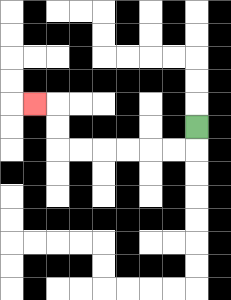{'start': '[8, 5]', 'end': '[1, 4]', 'path_directions': 'D,L,L,L,L,L,L,U,U,L', 'path_coordinates': '[[8, 5], [8, 6], [7, 6], [6, 6], [5, 6], [4, 6], [3, 6], [2, 6], [2, 5], [2, 4], [1, 4]]'}